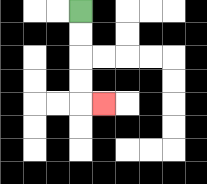{'start': '[3, 0]', 'end': '[4, 4]', 'path_directions': 'D,D,D,D,R', 'path_coordinates': '[[3, 0], [3, 1], [3, 2], [3, 3], [3, 4], [4, 4]]'}